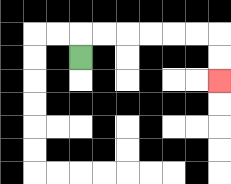{'start': '[3, 2]', 'end': '[9, 3]', 'path_directions': 'U,R,R,R,R,R,R,D,D', 'path_coordinates': '[[3, 2], [3, 1], [4, 1], [5, 1], [6, 1], [7, 1], [8, 1], [9, 1], [9, 2], [9, 3]]'}